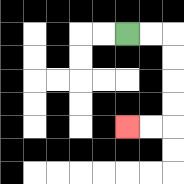{'start': '[5, 1]', 'end': '[5, 5]', 'path_directions': 'R,R,D,D,D,D,L,L', 'path_coordinates': '[[5, 1], [6, 1], [7, 1], [7, 2], [7, 3], [7, 4], [7, 5], [6, 5], [5, 5]]'}